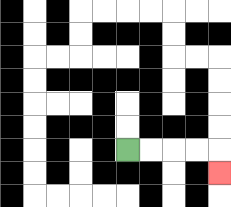{'start': '[5, 6]', 'end': '[9, 7]', 'path_directions': 'R,R,R,R,D', 'path_coordinates': '[[5, 6], [6, 6], [7, 6], [8, 6], [9, 6], [9, 7]]'}